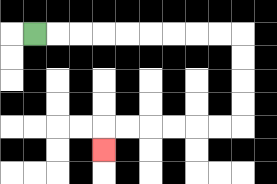{'start': '[1, 1]', 'end': '[4, 6]', 'path_directions': 'R,R,R,R,R,R,R,R,R,D,D,D,D,L,L,L,L,L,L,D', 'path_coordinates': '[[1, 1], [2, 1], [3, 1], [4, 1], [5, 1], [6, 1], [7, 1], [8, 1], [9, 1], [10, 1], [10, 2], [10, 3], [10, 4], [10, 5], [9, 5], [8, 5], [7, 5], [6, 5], [5, 5], [4, 5], [4, 6]]'}